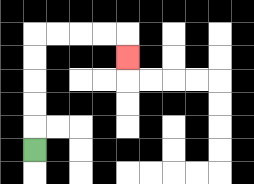{'start': '[1, 6]', 'end': '[5, 2]', 'path_directions': 'U,U,U,U,U,R,R,R,R,D', 'path_coordinates': '[[1, 6], [1, 5], [1, 4], [1, 3], [1, 2], [1, 1], [2, 1], [3, 1], [4, 1], [5, 1], [5, 2]]'}